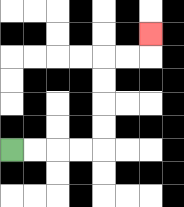{'start': '[0, 6]', 'end': '[6, 1]', 'path_directions': 'R,R,R,R,U,U,U,U,R,R,U', 'path_coordinates': '[[0, 6], [1, 6], [2, 6], [3, 6], [4, 6], [4, 5], [4, 4], [4, 3], [4, 2], [5, 2], [6, 2], [6, 1]]'}